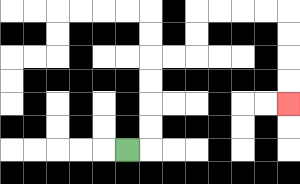{'start': '[5, 6]', 'end': '[12, 4]', 'path_directions': 'R,U,U,U,U,R,R,U,U,R,R,R,R,D,D,D,D', 'path_coordinates': '[[5, 6], [6, 6], [6, 5], [6, 4], [6, 3], [6, 2], [7, 2], [8, 2], [8, 1], [8, 0], [9, 0], [10, 0], [11, 0], [12, 0], [12, 1], [12, 2], [12, 3], [12, 4]]'}